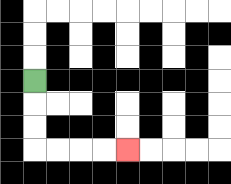{'start': '[1, 3]', 'end': '[5, 6]', 'path_directions': 'D,D,D,R,R,R,R', 'path_coordinates': '[[1, 3], [1, 4], [1, 5], [1, 6], [2, 6], [3, 6], [4, 6], [5, 6]]'}